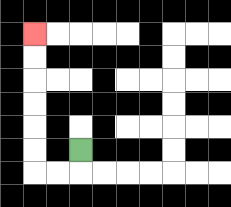{'start': '[3, 6]', 'end': '[1, 1]', 'path_directions': 'D,L,L,U,U,U,U,U,U', 'path_coordinates': '[[3, 6], [3, 7], [2, 7], [1, 7], [1, 6], [1, 5], [1, 4], [1, 3], [1, 2], [1, 1]]'}